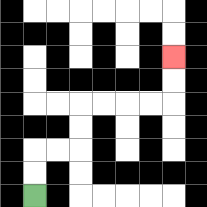{'start': '[1, 8]', 'end': '[7, 2]', 'path_directions': 'U,U,R,R,U,U,R,R,R,R,U,U', 'path_coordinates': '[[1, 8], [1, 7], [1, 6], [2, 6], [3, 6], [3, 5], [3, 4], [4, 4], [5, 4], [6, 4], [7, 4], [7, 3], [7, 2]]'}